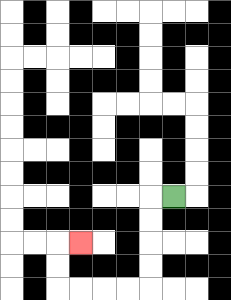{'start': '[7, 8]', 'end': '[3, 10]', 'path_directions': 'L,D,D,D,D,L,L,L,L,U,U,R', 'path_coordinates': '[[7, 8], [6, 8], [6, 9], [6, 10], [6, 11], [6, 12], [5, 12], [4, 12], [3, 12], [2, 12], [2, 11], [2, 10], [3, 10]]'}